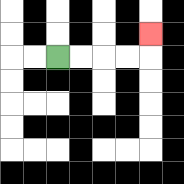{'start': '[2, 2]', 'end': '[6, 1]', 'path_directions': 'R,R,R,R,U', 'path_coordinates': '[[2, 2], [3, 2], [4, 2], [5, 2], [6, 2], [6, 1]]'}